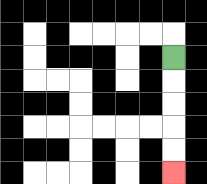{'start': '[7, 2]', 'end': '[7, 7]', 'path_directions': 'D,D,D,D,D', 'path_coordinates': '[[7, 2], [7, 3], [7, 4], [7, 5], [7, 6], [7, 7]]'}